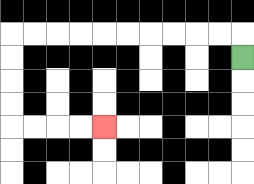{'start': '[10, 2]', 'end': '[4, 5]', 'path_directions': 'U,L,L,L,L,L,L,L,L,L,L,D,D,D,D,R,R,R,R', 'path_coordinates': '[[10, 2], [10, 1], [9, 1], [8, 1], [7, 1], [6, 1], [5, 1], [4, 1], [3, 1], [2, 1], [1, 1], [0, 1], [0, 2], [0, 3], [0, 4], [0, 5], [1, 5], [2, 5], [3, 5], [4, 5]]'}